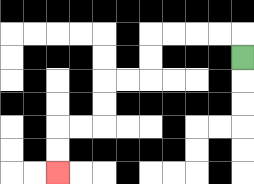{'start': '[10, 2]', 'end': '[2, 7]', 'path_directions': 'U,L,L,L,L,D,D,L,L,D,D,L,L,D,D', 'path_coordinates': '[[10, 2], [10, 1], [9, 1], [8, 1], [7, 1], [6, 1], [6, 2], [6, 3], [5, 3], [4, 3], [4, 4], [4, 5], [3, 5], [2, 5], [2, 6], [2, 7]]'}